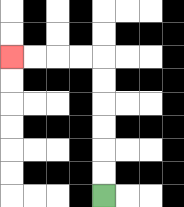{'start': '[4, 8]', 'end': '[0, 2]', 'path_directions': 'U,U,U,U,U,U,L,L,L,L', 'path_coordinates': '[[4, 8], [4, 7], [4, 6], [4, 5], [4, 4], [4, 3], [4, 2], [3, 2], [2, 2], [1, 2], [0, 2]]'}